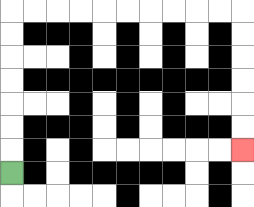{'start': '[0, 7]', 'end': '[10, 6]', 'path_directions': 'U,U,U,U,U,U,U,R,R,R,R,R,R,R,R,R,R,D,D,D,D,D,D', 'path_coordinates': '[[0, 7], [0, 6], [0, 5], [0, 4], [0, 3], [0, 2], [0, 1], [0, 0], [1, 0], [2, 0], [3, 0], [4, 0], [5, 0], [6, 0], [7, 0], [8, 0], [9, 0], [10, 0], [10, 1], [10, 2], [10, 3], [10, 4], [10, 5], [10, 6]]'}